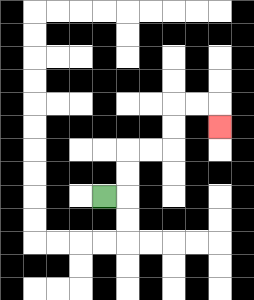{'start': '[4, 8]', 'end': '[9, 5]', 'path_directions': 'R,U,U,R,R,U,U,R,R,D', 'path_coordinates': '[[4, 8], [5, 8], [5, 7], [5, 6], [6, 6], [7, 6], [7, 5], [7, 4], [8, 4], [9, 4], [9, 5]]'}